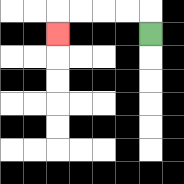{'start': '[6, 1]', 'end': '[2, 1]', 'path_directions': 'U,L,L,L,L,D', 'path_coordinates': '[[6, 1], [6, 0], [5, 0], [4, 0], [3, 0], [2, 0], [2, 1]]'}